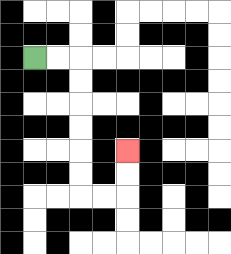{'start': '[1, 2]', 'end': '[5, 6]', 'path_directions': 'R,R,D,D,D,D,D,D,R,R,U,U', 'path_coordinates': '[[1, 2], [2, 2], [3, 2], [3, 3], [3, 4], [3, 5], [3, 6], [3, 7], [3, 8], [4, 8], [5, 8], [5, 7], [5, 6]]'}